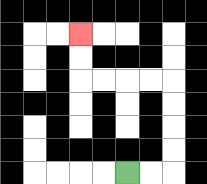{'start': '[5, 7]', 'end': '[3, 1]', 'path_directions': 'R,R,U,U,U,U,L,L,L,L,U,U', 'path_coordinates': '[[5, 7], [6, 7], [7, 7], [7, 6], [7, 5], [7, 4], [7, 3], [6, 3], [5, 3], [4, 3], [3, 3], [3, 2], [3, 1]]'}